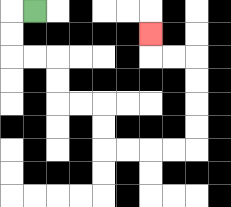{'start': '[1, 0]', 'end': '[6, 1]', 'path_directions': 'L,D,D,R,R,D,D,R,R,D,D,R,R,R,R,U,U,U,U,L,L,U', 'path_coordinates': '[[1, 0], [0, 0], [0, 1], [0, 2], [1, 2], [2, 2], [2, 3], [2, 4], [3, 4], [4, 4], [4, 5], [4, 6], [5, 6], [6, 6], [7, 6], [8, 6], [8, 5], [8, 4], [8, 3], [8, 2], [7, 2], [6, 2], [6, 1]]'}